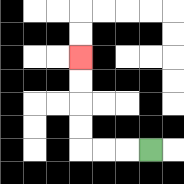{'start': '[6, 6]', 'end': '[3, 2]', 'path_directions': 'L,L,L,U,U,U,U', 'path_coordinates': '[[6, 6], [5, 6], [4, 6], [3, 6], [3, 5], [3, 4], [3, 3], [3, 2]]'}